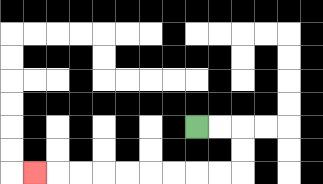{'start': '[8, 5]', 'end': '[1, 7]', 'path_directions': 'R,R,D,D,L,L,L,L,L,L,L,L,L', 'path_coordinates': '[[8, 5], [9, 5], [10, 5], [10, 6], [10, 7], [9, 7], [8, 7], [7, 7], [6, 7], [5, 7], [4, 7], [3, 7], [2, 7], [1, 7]]'}